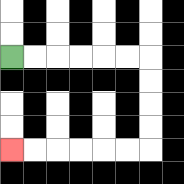{'start': '[0, 2]', 'end': '[0, 6]', 'path_directions': 'R,R,R,R,R,R,D,D,D,D,L,L,L,L,L,L', 'path_coordinates': '[[0, 2], [1, 2], [2, 2], [3, 2], [4, 2], [5, 2], [6, 2], [6, 3], [6, 4], [6, 5], [6, 6], [5, 6], [4, 6], [3, 6], [2, 6], [1, 6], [0, 6]]'}